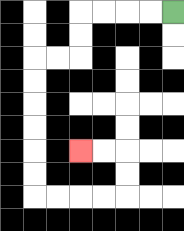{'start': '[7, 0]', 'end': '[3, 6]', 'path_directions': 'L,L,L,L,D,D,L,L,D,D,D,D,D,D,R,R,R,R,U,U,L,L', 'path_coordinates': '[[7, 0], [6, 0], [5, 0], [4, 0], [3, 0], [3, 1], [3, 2], [2, 2], [1, 2], [1, 3], [1, 4], [1, 5], [1, 6], [1, 7], [1, 8], [2, 8], [3, 8], [4, 8], [5, 8], [5, 7], [5, 6], [4, 6], [3, 6]]'}